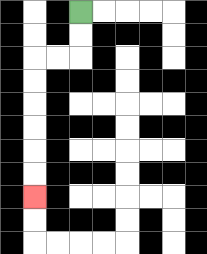{'start': '[3, 0]', 'end': '[1, 8]', 'path_directions': 'D,D,L,L,D,D,D,D,D,D', 'path_coordinates': '[[3, 0], [3, 1], [3, 2], [2, 2], [1, 2], [1, 3], [1, 4], [1, 5], [1, 6], [1, 7], [1, 8]]'}